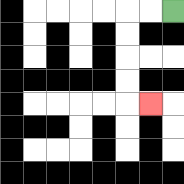{'start': '[7, 0]', 'end': '[6, 4]', 'path_directions': 'L,L,D,D,D,D,R', 'path_coordinates': '[[7, 0], [6, 0], [5, 0], [5, 1], [5, 2], [5, 3], [5, 4], [6, 4]]'}